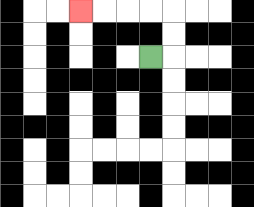{'start': '[6, 2]', 'end': '[3, 0]', 'path_directions': 'R,U,U,L,L,L,L', 'path_coordinates': '[[6, 2], [7, 2], [7, 1], [7, 0], [6, 0], [5, 0], [4, 0], [3, 0]]'}